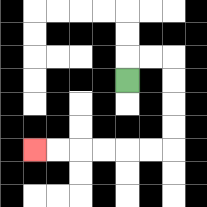{'start': '[5, 3]', 'end': '[1, 6]', 'path_directions': 'U,R,R,D,D,D,D,L,L,L,L,L,L', 'path_coordinates': '[[5, 3], [5, 2], [6, 2], [7, 2], [7, 3], [7, 4], [7, 5], [7, 6], [6, 6], [5, 6], [4, 6], [3, 6], [2, 6], [1, 6]]'}